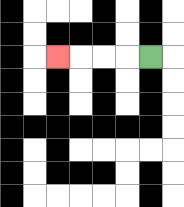{'start': '[6, 2]', 'end': '[2, 2]', 'path_directions': 'L,L,L,L', 'path_coordinates': '[[6, 2], [5, 2], [4, 2], [3, 2], [2, 2]]'}